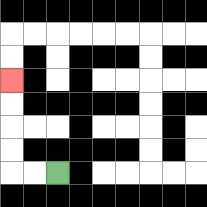{'start': '[2, 7]', 'end': '[0, 3]', 'path_directions': 'L,L,U,U,U,U', 'path_coordinates': '[[2, 7], [1, 7], [0, 7], [0, 6], [0, 5], [0, 4], [0, 3]]'}